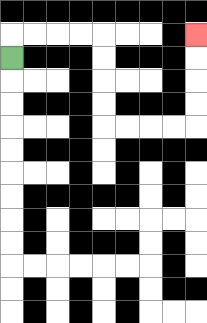{'start': '[0, 2]', 'end': '[8, 1]', 'path_directions': 'U,R,R,R,R,D,D,D,D,R,R,R,R,U,U,U,U', 'path_coordinates': '[[0, 2], [0, 1], [1, 1], [2, 1], [3, 1], [4, 1], [4, 2], [4, 3], [4, 4], [4, 5], [5, 5], [6, 5], [7, 5], [8, 5], [8, 4], [8, 3], [8, 2], [8, 1]]'}